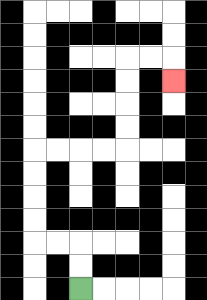{'start': '[3, 12]', 'end': '[7, 3]', 'path_directions': 'U,U,L,L,U,U,U,U,R,R,R,R,U,U,U,U,R,R,D', 'path_coordinates': '[[3, 12], [3, 11], [3, 10], [2, 10], [1, 10], [1, 9], [1, 8], [1, 7], [1, 6], [2, 6], [3, 6], [4, 6], [5, 6], [5, 5], [5, 4], [5, 3], [5, 2], [6, 2], [7, 2], [7, 3]]'}